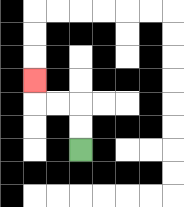{'start': '[3, 6]', 'end': '[1, 3]', 'path_directions': 'U,U,L,L,U', 'path_coordinates': '[[3, 6], [3, 5], [3, 4], [2, 4], [1, 4], [1, 3]]'}